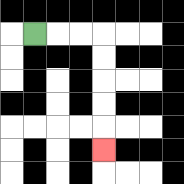{'start': '[1, 1]', 'end': '[4, 6]', 'path_directions': 'R,R,R,D,D,D,D,D', 'path_coordinates': '[[1, 1], [2, 1], [3, 1], [4, 1], [4, 2], [4, 3], [4, 4], [4, 5], [4, 6]]'}